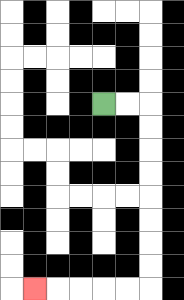{'start': '[4, 4]', 'end': '[1, 12]', 'path_directions': 'R,R,D,D,D,D,D,D,D,D,L,L,L,L,L', 'path_coordinates': '[[4, 4], [5, 4], [6, 4], [6, 5], [6, 6], [6, 7], [6, 8], [6, 9], [6, 10], [6, 11], [6, 12], [5, 12], [4, 12], [3, 12], [2, 12], [1, 12]]'}